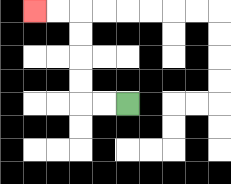{'start': '[5, 4]', 'end': '[1, 0]', 'path_directions': 'L,L,U,U,U,U,L,L', 'path_coordinates': '[[5, 4], [4, 4], [3, 4], [3, 3], [3, 2], [3, 1], [3, 0], [2, 0], [1, 0]]'}